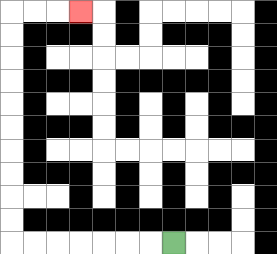{'start': '[7, 10]', 'end': '[3, 0]', 'path_directions': 'L,L,L,L,L,L,L,U,U,U,U,U,U,U,U,U,U,R,R,R', 'path_coordinates': '[[7, 10], [6, 10], [5, 10], [4, 10], [3, 10], [2, 10], [1, 10], [0, 10], [0, 9], [0, 8], [0, 7], [0, 6], [0, 5], [0, 4], [0, 3], [0, 2], [0, 1], [0, 0], [1, 0], [2, 0], [3, 0]]'}